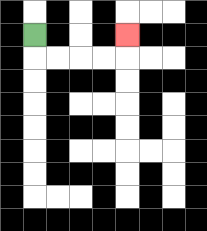{'start': '[1, 1]', 'end': '[5, 1]', 'path_directions': 'D,R,R,R,R,U', 'path_coordinates': '[[1, 1], [1, 2], [2, 2], [3, 2], [4, 2], [5, 2], [5, 1]]'}